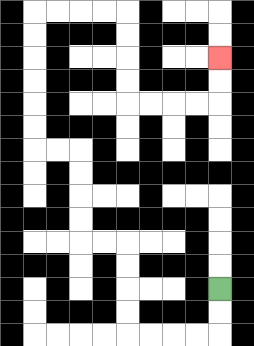{'start': '[9, 12]', 'end': '[9, 2]', 'path_directions': 'D,D,L,L,L,L,U,U,U,U,L,L,U,U,U,U,L,L,U,U,U,U,U,U,R,R,R,R,D,D,D,D,R,R,R,R,U,U', 'path_coordinates': '[[9, 12], [9, 13], [9, 14], [8, 14], [7, 14], [6, 14], [5, 14], [5, 13], [5, 12], [5, 11], [5, 10], [4, 10], [3, 10], [3, 9], [3, 8], [3, 7], [3, 6], [2, 6], [1, 6], [1, 5], [1, 4], [1, 3], [1, 2], [1, 1], [1, 0], [2, 0], [3, 0], [4, 0], [5, 0], [5, 1], [5, 2], [5, 3], [5, 4], [6, 4], [7, 4], [8, 4], [9, 4], [9, 3], [9, 2]]'}